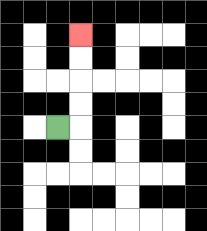{'start': '[2, 5]', 'end': '[3, 1]', 'path_directions': 'R,U,U,U,U', 'path_coordinates': '[[2, 5], [3, 5], [3, 4], [3, 3], [3, 2], [3, 1]]'}